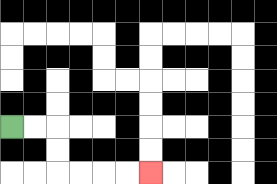{'start': '[0, 5]', 'end': '[6, 7]', 'path_directions': 'R,R,D,D,R,R,R,R', 'path_coordinates': '[[0, 5], [1, 5], [2, 5], [2, 6], [2, 7], [3, 7], [4, 7], [5, 7], [6, 7]]'}